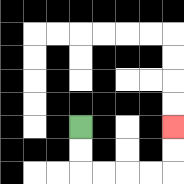{'start': '[3, 5]', 'end': '[7, 5]', 'path_directions': 'D,D,R,R,R,R,U,U', 'path_coordinates': '[[3, 5], [3, 6], [3, 7], [4, 7], [5, 7], [6, 7], [7, 7], [7, 6], [7, 5]]'}